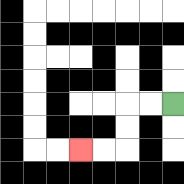{'start': '[7, 4]', 'end': '[3, 6]', 'path_directions': 'L,L,D,D,L,L', 'path_coordinates': '[[7, 4], [6, 4], [5, 4], [5, 5], [5, 6], [4, 6], [3, 6]]'}